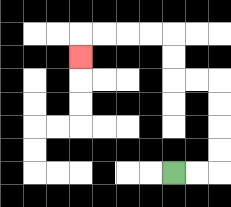{'start': '[7, 7]', 'end': '[3, 2]', 'path_directions': 'R,R,U,U,U,U,L,L,U,U,L,L,L,L,D', 'path_coordinates': '[[7, 7], [8, 7], [9, 7], [9, 6], [9, 5], [9, 4], [9, 3], [8, 3], [7, 3], [7, 2], [7, 1], [6, 1], [5, 1], [4, 1], [3, 1], [3, 2]]'}